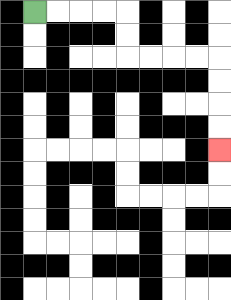{'start': '[1, 0]', 'end': '[9, 6]', 'path_directions': 'R,R,R,R,D,D,R,R,R,R,D,D,D,D', 'path_coordinates': '[[1, 0], [2, 0], [3, 0], [4, 0], [5, 0], [5, 1], [5, 2], [6, 2], [7, 2], [8, 2], [9, 2], [9, 3], [9, 4], [9, 5], [9, 6]]'}